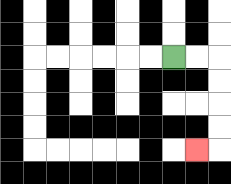{'start': '[7, 2]', 'end': '[8, 6]', 'path_directions': 'R,R,D,D,D,D,L', 'path_coordinates': '[[7, 2], [8, 2], [9, 2], [9, 3], [9, 4], [9, 5], [9, 6], [8, 6]]'}